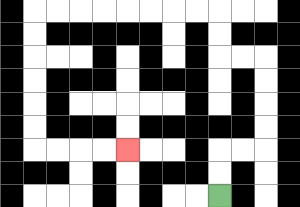{'start': '[9, 8]', 'end': '[5, 6]', 'path_directions': 'U,U,R,R,U,U,U,U,L,L,U,U,L,L,L,L,L,L,L,L,D,D,D,D,D,D,R,R,R,R', 'path_coordinates': '[[9, 8], [9, 7], [9, 6], [10, 6], [11, 6], [11, 5], [11, 4], [11, 3], [11, 2], [10, 2], [9, 2], [9, 1], [9, 0], [8, 0], [7, 0], [6, 0], [5, 0], [4, 0], [3, 0], [2, 0], [1, 0], [1, 1], [1, 2], [1, 3], [1, 4], [1, 5], [1, 6], [2, 6], [3, 6], [4, 6], [5, 6]]'}